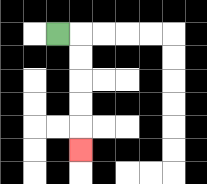{'start': '[2, 1]', 'end': '[3, 6]', 'path_directions': 'R,D,D,D,D,D', 'path_coordinates': '[[2, 1], [3, 1], [3, 2], [3, 3], [3, 4], [3, 5], [3, 6]]'}